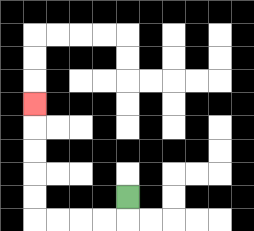{'start': '[5, 8]', 'end': '[1, 4]', 'path_directions': 'D,L,L,L,L,U,U,U,U,U', 'path_coordinates': '[[5, 8], [5, 9], [4, 9], [3, 9], [2, 9], [1, 9], [1, 8], [1, 7], [1, 6], [1, 5], [1, 4]]'}